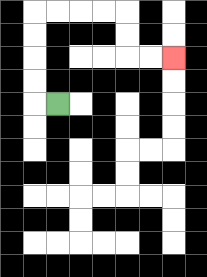{'start': '[2, 4]', 'end': '[7, 2]', 'path_directions': 'L,U,U,U,U,R,R,R,R,D,D,R,R', 'path_coordinates': '[[2, 4], [1, 4], [1, 3], [1, 2], [1, 1], [1, 0], [2, 0], [3, 0], [4, 0], [5, 0], [5, 1], [5, 2], [6, 2], [7, 2]]'}